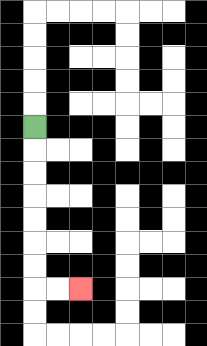{'start': '[1, 5]', 'end': '[3, 12]', 'path_directions': 'D,D,D,D,D,D,D,R,R', 'path_coordinates': '[[1, 5], [1, 6], [1, 7], [1, 8], [1, 9], [1, 10], [1, 11], [1, 12], [2, 12], [3, 12]]'}